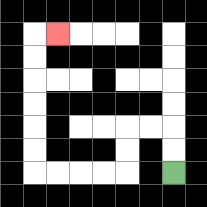{'start': '[7, 7]', 'end': '[2, 1]', 'path_directions': 'U,U,L,L,D,D,L,L,L,L,U,U,U,U,U,U,R', 'path_coordinates': '[[7, 7], [7, 6], [7, 5], [6, 5], [5, 5], [5, 6], [5, 7], [4, 7], [3, 7], [2, 7], [1, 7], [1, 6], [1, 5], [1, 4], [1, 3], [1, 2], [1, 1], [2, 1]]'}